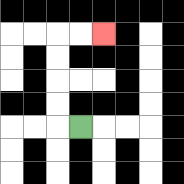{'start': '[3, 5]', 'end': '[4, 1]', 'path_directions': 'L,U,U,U,U,R,R', 'path_coordinates': '[[3, 5], [2, 5], [2, 4], [2, 3], [2, 2], [2, 1], [3, 1], [4, 1]]'}